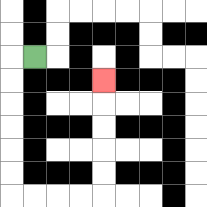{'start': '[1, 2]', 'end': '[4, 3]', 'path_directions': 'L,D,D,D,D,D,D,R,R,R,R,U,U,U,U,U', 'path_coordinates': '[[1, 2], [0, 2], [0, 3], [0, 4], [0, 5], [0, 6], [0, 7], [0, 8], [1, 8], [2, 8], [3, 8], [4, 8], [4, 7], [4, 6], [4, 5], [4, 4], [4, 3]]'}